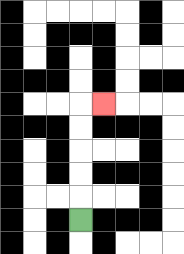{'start': '[3, 9]', 'end': '[4, 4]', 'path_directions': 'U,U,U,U,U,R', 'path_coordinates': '[[3, 9], [3, 8], [3, 7], [3, 6], [3, 5], [3, 4], [4, 4]]'}